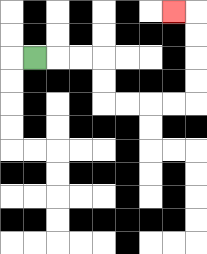{'start': '[1, 2]', 'end': '[7, 0]', 'path_directions': 'R,R,R,D,D,R,R,R,R,U,U,U,U,L', 'path_coordinates': '[[1, 2], [2, 2], [3, 2], [4, 2], [4, 3], [4, 4], [5, 4], [6, 4], [7, 4], [8, 4], [8, 3], [8, 2], [8, 1], [8, 0], [7, 0]]'}